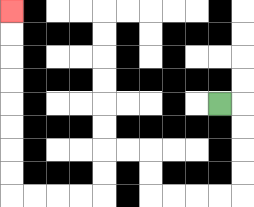{'start': '[9, 4]', 'end': '[0, 0]', 'path_directions': 'R,D,D,D,D,L,L,L,L,U,U,L,L,D,D,L,L,L,L,U,U,U,U,U,U,U,U', 'path_coordinates': '[[9, 4], [10, 4], [10, 5], [10, 6], [10, 7], [10, 8], [9, 8], [8, 8], [7, 8], [6, 8], [6, 7], [6, 6], [5, 6], [4, 6], [4, 7], [4, 8], [3, 8], [2, 8], [1, 8], [0, 8], [0, 7], [0, 6], [0, 5], [0, 4], [0, 3], [0, 2], [0, 1], [0, 0]]'}